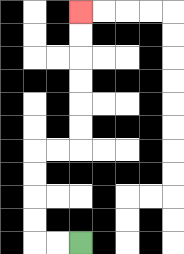{'start': '[3, 10]', 'end': '[3, 0]', 'path_directions': 'L,L,U,U,U,U,R,R,U,U,U,U,U,U', 'path_coordinates': '[[3, 10], [2, 10], [1, 10], [1, 9], [1, 8], [1, 7], [1, 6], [2, 6], [3, 6], [3, 5], [3, 4], [3, 3], [3, 2], [3, 1], [3, 0]]'}